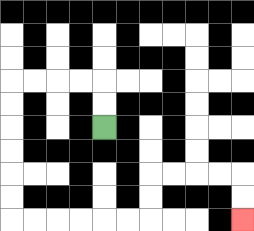{'start': '[4, 5]', 'end': '[10, 9]', 'path_directions': 'U,U,L,L,L,L,D,D,D,D,D,D,R,R,R,R,R,R,U,U,R,R,R,R,D,D', 'path_coordinates': '[[4, 5], [4, 4], [4, 3], [3, 3], [2, 3], [1, 3], [0, 3], [0, 4], [0, 5], [0, 6], [0, 7], [0, 8], [0, 9], [1, 9], [2, 9], [3, 9], [4, 9], [5, 9], [6, 9], [6, 8], [6, 7], [7, 7], [8, 7], [9, 7], [10, 7], [10, 8], [10, 9]]'}